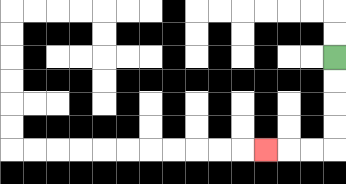{'start': '[14, 2]', 'end': '[11, 6]', 'path_directions': 'D,D,D,D,L,L,L', 'path_coordinates': '[[14, 2], [14, 3], [14, 4], [14, 5], [14, 6], [13, 6], [12, 6], [11, 6]]'}